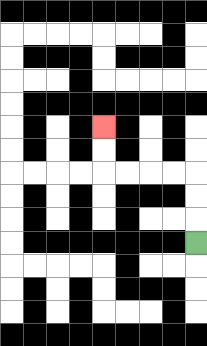{'start': '[8, 10]', 'end': '[4, 5]', 'path_directions': 'U,U,U,L,L,L,L,U,U', 'path_coordinates': '[[8, 10], [8, 9], [8, 8], [8, 7], [7, 7], [6, 7], [5, 7], [4, 7], [4, 6], [4, 5]]'}